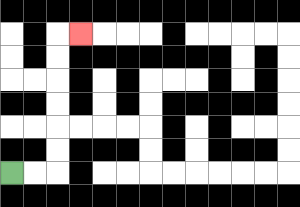{'start': '[0, 7]', 'end': '[3, 1]', 'path_directions': 'R,R,U,U,U,U,U,U,R', 'path_coordinates': '[[0, 7], [1, 7], [2, 7], [2, 6], [2, 5], [2, 4], [2, 3], [2, 2], [2, 1], [3, 1]]'}